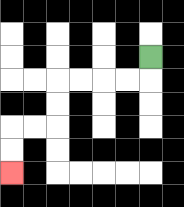{'start': '[6, 2]', 'end': '[0, 7]', 'path_directions': 'D,L,L,L,L,D,D,L,L,D,D', 'path_coordinates': '[[6, 2], [6, 3], [5, 3], [4, 3], [3, 3], [2, 3], [2, 4], [2, 5], [1, 5], [0, 5], [0, 6], [0, 7]]'}